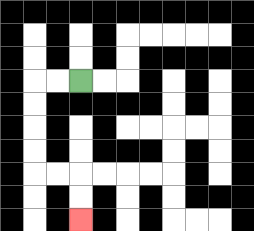{'start': '[3, 3]', 'end': '[3, 9]', 'path_directions': 'L,L,D,D,D,D,R,R,D,D', 'path_coordinates': '[[3, 3], [2, 3], [1, 3], [1, 4], [1, 5], [1, 6], [1, 7], [2, 7], [3, 7], [3, 8], [3, 9]]'}